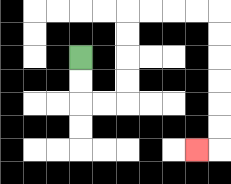{'start': '[3, 2]', 'end': '[8, 6]', 'path_directions': 'D,D,R,R,U,U,U,U,R,R,R,R,D,D,D,D,D,D,L', 'path_coordinates': '[[3, 2], [3, 3], [3, 4], [4, 4], [5, 4], [5, 3], [5, 2], [5, 1], [5, 0], [6, 0], [7, 0], [8, 0], [9, 0], [9, 1], [9, 2], [9, 3], [9, 4], [9, 5], [9, 6], [8, 6]]'}